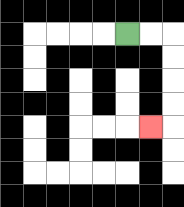{'start': '[5, 1]', 'end': '[6, 5]', 'path_directions': 'R,R,D,D,D,D,L', 'path_coordinates': '[[5, 1], [6, 1], [7, 1], [7, 2], [7, 3], [7, 4], [7, 5], [6, 5]]'}